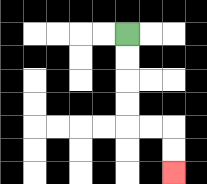{'start': '[5, 1]', 'end': '[7, 7]', 'path_directions': 'D,D,D,D,R,R,D,D', 'path_coordinates': '[[5, 1], [5, 2], [5, 3], [5, 4], [5, 5], [6, 5], [7, 5], [7, 6], [7, 7]]'}